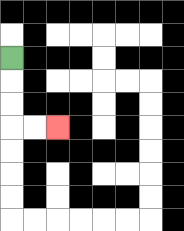{'start': '[0, 2]', 'end': '[2, 5]', 'path_directions': 'D,D,D,R,R', 'path_coordinates': '[[0, 2], [0, 3], [0, 4], [0, 5], [1, 5], [2, 5]]'}